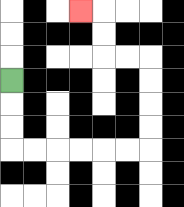{'start': '[0, 3]', 'end': '[3, 0]', 'path_directions': 'D,D,D,R,R,R,R,R,R,U,U,U,U,L,L,U,U,L', 'path_coordinates': '[[0, 3], [0, 4], [0, 5], [0, 6], [1, 6], [2, 6], [3, 6], [4, 6], [5, 6], [6, 6], [6, 5], [6, 4], [6, 3], [6, 2], [5, 2], [4, 2], [4, 1], [4, 0], [3, 0]]'}